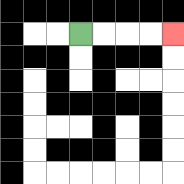{'start': '[3, 1]', 'end': '[7, 1]', 'path_directions': 'R,R,R,R', 'path_coordinates': '[[3, 1], [4, 1], [5, 1], [6, 1], [7, 1]]'}